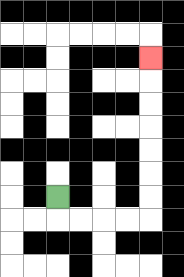{'start': '[2, 8]', 'end': '[6, 2]', 'path_directions': 'D,R,R,R,R,U,U,U,U,U,U,U', 'path_coordinates': '[[2, 8], [2, 9], [3, 9], [4, 9], [5, 9], [6, 9], [6, 8], [6, 7], [6, 6], [6, 5], [6, 4], [6, 3], [6, 2]]'}